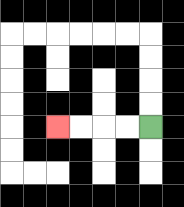{'start': '[6, 5]', 'end': '[2, 5]', 'path_directions': 'L,L,L,L', 'path_coordinates': '[[6, 5], [5, 5], [4, 5], [3, 5], [2, 5]]'}